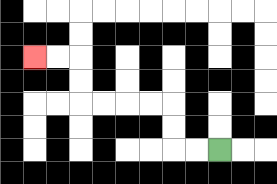{'start': '[9, 6]', 'end': '[1, 2]', 'path_directions': 'L,L,U,U,L,L,L,L,U,U,L,L', 'path_coordinates': '[[9, 6], [8, 6], [7, 6], [7, 5], [7, 4], [6, 4], [5, 4], [4, 4], [3, 4], [3, 3], [3, 2], [2, 2], [1, 2]]'}